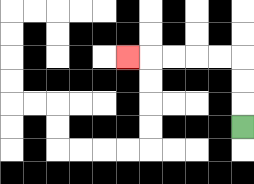{'start': '[10, 5]', 'end': '[5, 2]', 'path_directions': 'U,U,U,L,L,L,L,L', 'path_coordinates': '[[10, 5], [10, 4], [10, 3], [10, 2], [9, 2], [8, 2], [7, 2], [6, 2], [5, 2]]'}